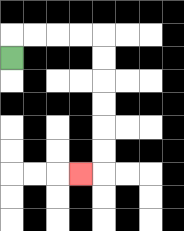{'start': '[0, 2]', 'end': '[3, 7]', 'path_directions': 'U,R,R,R,R,D,D,D,D,D,D,L', 'path_coordinates': '[[0, 2], [0, 1], [1, 1], [2, 1], [3, 1], [4, 1], [4, 2], [4, 3], [4, 4], [4, 5], [4, 6], [4, 7], [3, 7]]'}